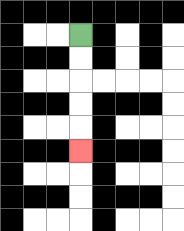{'start': '[3, 1]', 'end': '[3, 6]', 'path_directions': 'D,D,D,D,D', 'path_coordinates': '[[3, 1], [3, 2], [3, 3], [3, 4], [3, 5], [3, 6]]'}